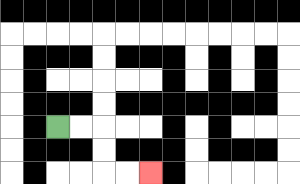{'start': '[2, 5]', 'end': '[6, 7]', 'path_directions': 'R,R,D,D,R,R', 'path_coordinates': '[[2, 5], [3, 5], [4, 5], [4, 6], [4, 7], [5, 7], [6, 7]]'}